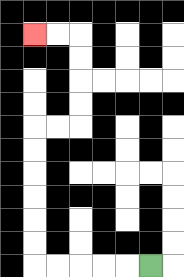{'start': '[6, 11]', 'end': '[1, 1]', 'path_directions': 'L,L,L,L,L,U,U,U,U,U,U,R,R,U,U,U,U,L,L', 'path_coordinates': '[[6, 11], [5, 11], [4, 11], [3, 11], [2, 11], [1, 11], [1, 10], [1, 9], [1, 8], [1, 7], [1, 6], [1, 5], [2, 5], [3, 5], [3, 4], [3, 3], [3, 2], [3, 1], [2, 1], [1, 1]]'}